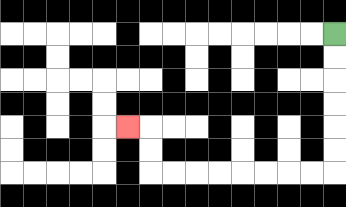{'start': '[14, 1]', 'end': '[5, 5]', 'path_directions': 'D,D,D,D,D,D,L,L,L,L,L,L,L,L,U,U,L', 'path_coordinates': '[[14, 1], [14, 2], [14, 3], [14, 4], [14, 5], [14, 6], [14, 7], [13, 7], [12, 7], [11, 7], [10, 7], [9, 7], [8, 7], [7, 7], [6, 7], [6, 6], [6, 5], [5, 5]]'}